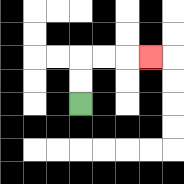{'start': '[3, 4]', 'end': '[6, 2]', 'path_directions': 'U,U,R,R,R', 'path_coordinates': '[[3, 4], [3, 3], [3, 2], [4, 2], [5, 2], [6, 2]]'}